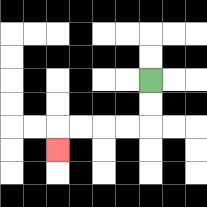{'start': '[6, 3]', 'end': '[2, 6]', 'path_directions': 'D,D,L,L,L,L,D', 'path_coordinates': '[[6, 3], [6, 4], [6, 5], [5, 5], [4, 5], [3, 5], [2, 5], [2, 6]]'}